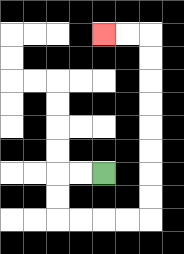{'start': '[4, 7]', 'end': '[4, 1]', 'path_directions': 'L,L,D,D,R,R,R,R,U,U,U,U,U,U,U,U,L,L', 'path_coordinates': '[[4, 7], [3, 7], [2, 7], [2, 8], [2, 9], [3, 9], [4, 9], [5, 9], [6, 9], [6, 8], [6, 7], [6, 6], [6, 5], [6, 4], [6, 3], [6, 2], [6, 1], [5, 1], [4, 1]]'}